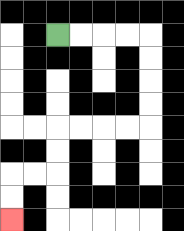{'start': '[2, 1]', 'end': '[0, 9]', 'path_directions': 'R,R,R,R,D,D,D,D,L,L,L,L,D,D,L,L,D,D', 'path_coordinates': '[[2, 1], [3, 1], [4, 1], [5, 1], [6, 1], [6, 2], [6, 3], [6, 4], [6, 5], [5, 5], [4, 5], [3, 5], [2, 5], [2, 6], [2, 7], [1, 7], [0, 7], [0, 8], [0, 9]]'}